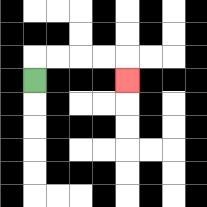{'start': '[1, 3]', 'end': '[5, 3]', 'path_directions': 'U,R,R,R,R,D', 'path_coordinates': '[[1, 3], [1, 2], [2, 2], [3, 2], [4, 2], [5, 2], [5, 3]]'}